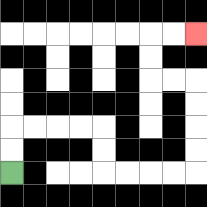{'start': '[0, 7]', 'end': '[8, 1]', 'path_directions': 'U,U,R,R,R,R,D,D,R,R,R,R,U,U,U,U,L,L,U,U,R,R', 'path_coordinates': '[[0, 7], [0, 6], [0, 5], [1, 5], [2, 5], [3, 5], [4, 5], [4, 6], [4, 7], [5, 7], [6, 7], [7, 7], [8, 7], [8, 6], [8, 5], [8, 4], [8, 3], [7, 3], [6, 3], [6, 2], [6, 1], [7, 1], [8, 1]]'}